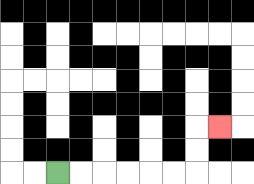{'start': '[2, 7]', 'end': '[9, 5]', 'path_directions': 'R,R,R,R,R,R,U,U,R', 'path_coordinates': '[[2, 7], [3, 7], [4, 7], [5, 7], [6, 7], [7, 7], [8, 7], [8, 6], [8, 5], [9, 5]]'}